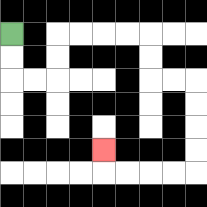{'start': '[0, 1]', 'end': '[4, 6]', 'path_directions': 'D,D,R,R,U,U,R,R,R,R,D,D,R,R,D,D,D,D,L,L,L,L,U', 'path_coordinates': '[[0, 1], [0, 2], [0, 3], [1, 3], [2, 3], [2, 2], [2, 1], [3, 1], [4, 1], [5, 1], [6, 1], [6, 2], [6, 3], [7, 3], [8, 3], [8, 4], [8, 5], [8, 6], [8, 7], [7, 7], [6, 7], [5, 7], [4, 7], [4, 6]]'}